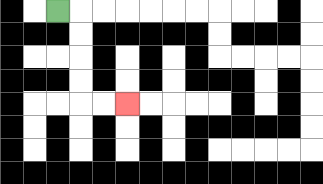{'start': '[2, 0]', 'end': '[5, 4]', 'path_directions': 'R,D,D,D,D,R,R', 'path_coordinates': '[[2, 0], [3, 0], [3, 1], [3, 2], [3, 3], [3, 4], [4, 4], [5, 4]]'}